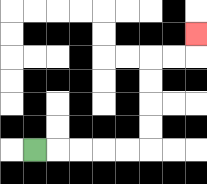{'start': '[1, 6]', 'end': '[8, 1]', 'path_directions': 'R,R,R,R,R,U,U,U,U,R,R,U', 'path_coordinates': '[[1, 6], [2, 6], [3, 6], [4, 6], [5, 6], [6, 6], [6, 5], [6, 4], [6, 3], [6, 2], [7, 2], [8, 2], [8, 1]]'}